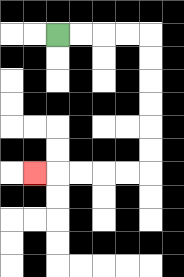{'start': '[2, 1]', 'end': '[1, 7]', 'path_directions': 'R,R,R,R,D,D,D,D,D,D,L,L,L,L,L', 'path_coordinates': '[[2, 1], [3, 1], [4, 1], [5, 1], [6, 1], [6, 2], [6, 3], [6, 4], [6, 5], [6, 6], [6, 7], [5, 7], [4, 7], [3, 7], [2, 7], [1, 7]]'}